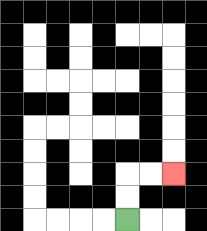{'start': '[5, 9]', 'end': '[7, 7]', 'path_directions': 'U,U,R,R', 'path_coordinates': '[[5, 9], [5, 8], [5, 7], [6, 7], [7, 7]]'}